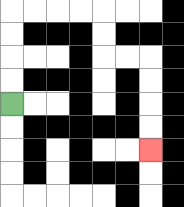{'start': '[0, 4]', 'end': '[6, 6]', 'path_directions': 'U,U,U,U,R,R,R,R,D,D,R,R,D,D,D,D', 'path_coordinates': '[[0, 4], [0, 3], [0, 2], [0, 1], [0, 0], [1, 0], [2, 0], [3, 0], [4, 0], [4, 1], [4, 2], [5, 2], [6, 2], [6, 3], [6, 4], [6, 5], [6, 6]]'}